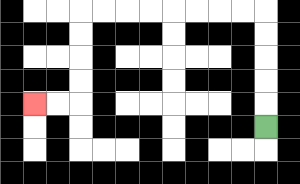{'start': '[11, 5]', 'end': '[1, 4]', 'path_directions': 'U,U,U,U,U,L,L,L,L,L,L,L,L,D,D,D,D,L,L', 'path_coordinates': '[[11, 5], [11, 4], [11, 3], [11, 2], [11, 1], [11, 0], [10, 0], [9, 0], [8, 0], [7, 0], [6, 0], [5, 0], [4, 0], [3, 0], [3, 1], [3, 2], [3, 3], [3, 4], [2, 4], [1, 4]]'}